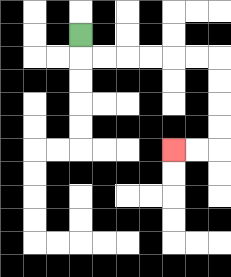{'start': '[3, 1]', 'end': '[7, 6]', 'path_directions': 'D,R,R,R,R,R,R,D,D,D,D,L,L', 'path_coordinates': '[[3, 1], [3, 2], [4, 2], [5, 2], [6, 2], [7, 2], [8, 2], [9, 2], [9, 3], [9, 4], [9, 5], [9, 6], [8, 6], [7, 6]]'}